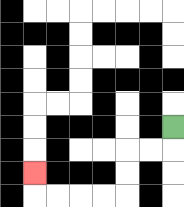{'start': '[7, 5]', 'end': '[1, 7]', 'path_directions': 'D,L,L,D,D,L,L,L,L,U', 'path_coordinates': '[[7, 5], [7, 6], [6, 6], [5, 6], [5, 7], [5, 8], [4, 8], [3, 8], [2, 8], [1, 8], [1, 7]]'}